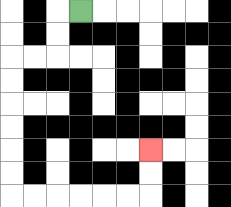{'start': '[3, 0]', 'end': '[6, 6]', 'path_directions': 'L,D,D,L,L,D,D,D,D,D,D,R,R,R,R,R,R,U,U', 'path_coordinates': '[[3, 0], [2, 0], [2, 1], [2, 2], [1, 2], [0, 2], [0, 3], [0, 4], [0, 5], [0, 6], [0, 7], [0, 8], [1, 8], [2, 8], [3, 8], [4, 8], [5, 8], [6, 8], [6, 7], [6, 6]]'}